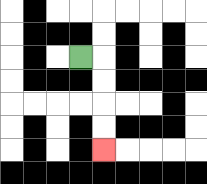{'start': '[3, 2]', 'end': '[4, 6]', 'path_directions': 'R,D,D,D,D', 'path_coordinates': '[[3, 2], [4, 2], [4, 3], [4, 4], [4, 5], [4, 6]]'}